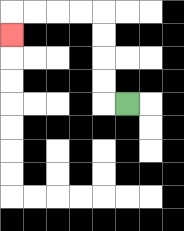{'start': '[5, 4]', 'end': '[0, 1]', 'path_directions': 'L,U,U,U,U,L,L,L,L,D', 'path_coordinates': '[[5, 4], [4, 4], [4, 3], [4, 2], [4, 1], [4, 0], [3, 0], [2, 0], [1, 0], [0, 0], [0, 1]]'}